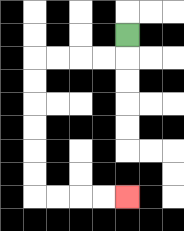{'start': '[5, 1]', 'end': '[5, 8]', 'path_directions': 'D,L,L,L,L,D,D,D,D,D,D,R,R,R,R', 'path_coordinates': '[[5, 1], [5, 2], [4, 2], [3, 2], [2, 2], [1, 2], [1, 3], [1, 4], [1, 5], [1, 6], [1, 7], [1, 8], [2, 8], [3, 8], [4, 8], [5, 8]]'}